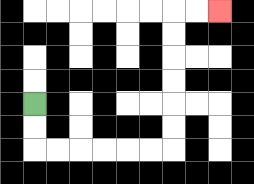{'start': '[1, 4]', 'end': '[9, 0]', 'path_directions': 'D,D,R,R,R,R,R,R,U,U,U,U,U,U,R,R', 'path_coordinates': '[[1, 4], [1, 5], [1, 6], [2, 6], [3, 6], [4, 6], [5, 6], [6, 6], [7, 6], [7, 5], [7, 4], [7, 3], [7, 2], [7, 1], [7, 0], [8, 0], [9, 0]]'}